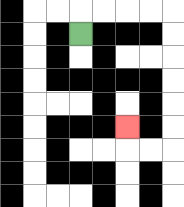{'start': '[3, 1]', 'end': '[5, 5]', 'path_directions': 'U,R,R,R,R,D,D,D,D,D,D,L,L,U', 'path_coordinates': '[[3, 1], [3, 0], [4, 0], [5, 0], [6, 0], [7, 0], [7, 1], [7, 2], [7, 3], [7, 4], [7, 5], [7, 6], [6, 6], [5, 6], [5, 5]]'}